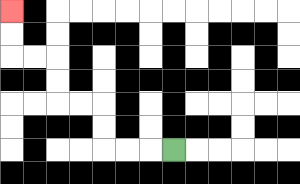{'start': '[7, 6]', 'end': '[0, 0]', 'path_directions': 'L,L,L,U,U,L,L,U,U,L,L,U,U', 'path_coordinates': '[[7, 6], [6, 6], [5, 6], [4, 6], [4, 5], [4, 4], [3, 4], [2, 4], [2, 3], [2, 2], [1, 2], [0, 2], [0, 1], [0, 0]]'}